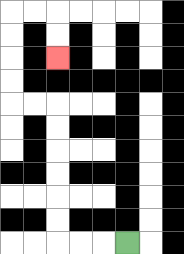{'start': '[5, 10]', 'end': '[2, 2]', 'path_directions': 'L,L,L,U,U,U,U,U,U,L,L,U,U,U,U,R,R,D,D', 'path_coordinates': '[[5, 10], [4, 10], [3, 10], [2, 10], [2, 9], [2, 8], [2, 7], [2, 6], [2, 5], [2, 4], [1, 4], [0, 4], [0, 3], [0, 2], [0, 1], [0, 0], [1, 0], [2, 0], [2, 1], [2, 2]]'}